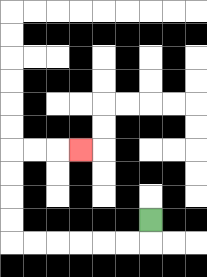{'start': '[6, 9]', 'end': '[3, 6]', 'path_directions': 'D,L,L,L,L,L,L,U,U,U,U,R,R,R', 'path_coordinates': '[[6, 9], [6, 10], [5, 10], [4, 10], [3, 10], [2, 10], [1, 10], [0, 10], [0, 9], [0, 8], [0, 7], [0, 6], [1, 6], [2, 6], [3, 6]]'}